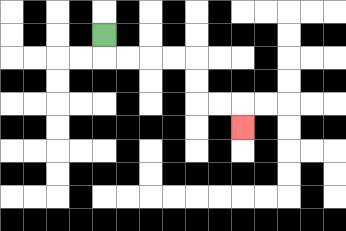{'start': '[4, 1]', 'end': '[10, 5]', 'path_directions': 'D,R,R,R,R,D,D,R,R,D', 'path_coordinates': '[[4, 1], [4, 2], [5, 2], [6, 2], [7, 2], [8, 2], [8, 3], [8, 4], [9, 4], [10, 4], [10, 5]]'}